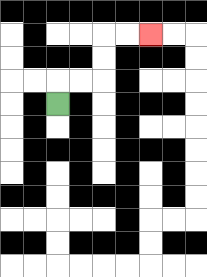{'start': '[2, 4]', 'end': '[6, 1]', 'path_directions': 'U,R,R,U,U,R,R', 'path_coordinates': '[[2, 4], [2, 3], [3, 3], [4, 3], [4, 2], [4, 1], [5, 1], [6, 1]]'}